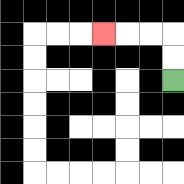{'start': '[7, 3]', 'end': '[4, 1]', 'path_directions': 'U,U,L,L,L', 'path_coordinates': '[[7, 3], [7, 2], [7, 1], [6, 1], [5, 1], [4, 1]]'}